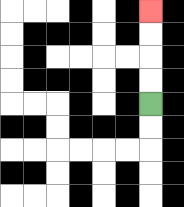{'start': '[6, 4]', 'end': '[6, 0]', 'path_directions': 'U,U,U,U', 'path_coordinates': '[[6, 4], [6, 3], [6, 2], [6, 1], [6, 0]]'}